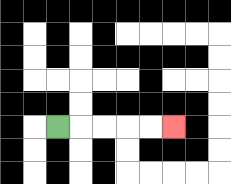{'start': '[2, 5]', 'end': '[7, 5]', 'path_directions': 'R,R,R,R,R', 'path_coordinates': '[[2, 5], [3, 5], [4, 5], [5, 5], [6, 5], [7, 5]]'}